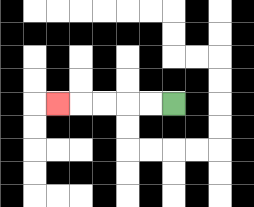{'start': '[7, 4]', 'end': '[2, 4]', 'path_directions': 'L,L,L,L,L', 'path_coordinates': '[[7, 4], [6, 4], [5, 4], [4, 4], [3, 4], [2, 4]]'}